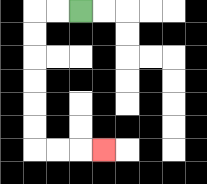{'start': '[3, 0]', 'end': '[4, 6]', 'path_directions': 'L,L,D,D,D,D,D,D,R,R,R', 'path_coordinates': '[[3, 0], [2, 0], [1, 0], [1, 1], [1, 2], [1, 3], [1, 4], [1, 5], [1, 6], [2, 6], [3, 6], [4, 6]]'}